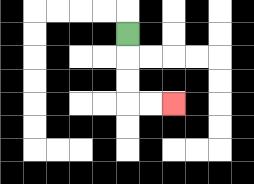{'start': '[5, 1]', 'end': '[7, 4]', 'path_directions': 'D,D,D,R,R', 'path_coordinates': '[[5, 1], [5, 2], [5, 3], [5, 4], [6, 4], [7, 4]]'}